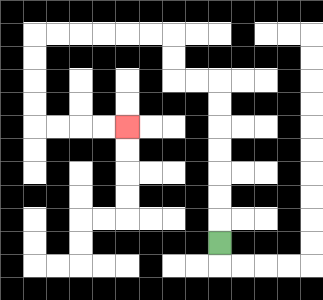{'start': '[9, 10]', 'end': '[5, 5]', 'path_directions': 'U,U,U,U,U,U,U,L,L,U,U,L,L,L,L,L,L,D,D,D,D,R,R,R,R', 'path_coordinates': '[[9, 10], [9, 9], [9, 8], [9, 7], [9, 6], [9, 5], [9, 4], [9, 3], [8, 3], [7, 3], [7, 2], [7, 1], [6, 1], [5, 1], [4, 1], [3, 1], [2, 1], [1, 1], [1, 2], [1, 3], [1, 4], [1, 5], [2, 5], [3, 5], [4, 5], [5, 5]]'}